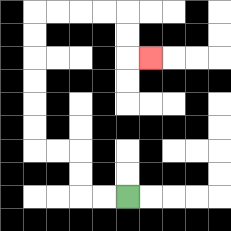{'start': '[5, 8]', 'end': '[6, 2]', 'path_directions': 'L,L,U,U,L,L,U,U,U,U,U,U,R,R,R,R,D,D,R', 'path_coordinates': '[[5, 8], [4, 8], [3, 8], [3, 7], [3, 6], [2, 6], [1, 6], [1, 5], [1, 4], [1, 3], [1, 2], [1, 1], [1, 0], [2, 0], [3, 0], [4, 0], [5, 0], [5, 1], [5, 2], [6, 2]]'}